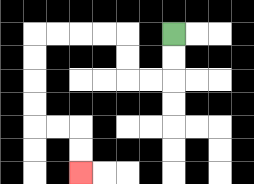{'start': '[7, 1]', 'end': '[3, 7]', 'path_directions': 'D,D,L,L,U,U,L,L,L,L,D,D,D,D,R,R,D,D', 'path_coordinates': '[[7, 1], [7, 2], [7, 3], [6, 3], [5, 3], [5, 2], [5, 1], [4, 1], [3, 1], [2, 1], [1, 1], [1, 2], [1, 3], [1, 4], [1, 5], [2, 5], [3, 5], [3, 6], [3, 7]]'}